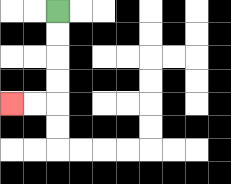{'start': '[2, 0]', 'end': '[0, 4]', 'path_directions': 'D,D,D,D,L,L', 'path_coordinates': '[[2, 0], [2, 1], [2, 2], [2, 3], [2, 4], [1, 4], [0, 4]]'}